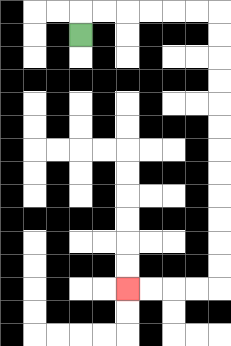{'start': '[3, 1]', 'end': '[5, 12]', 'path_directions': 'U,R,R,R,R,R,R,D,D,D,D,D,D,D,D,D,D,D,D,L,L,L,L', 'path_coordinates': '[[3, 1], [3, 0], [4, 0], [5, 0], [6, 0], [7, 0], [8, 0], [9, 0], [9, 1], [9, 2], [9, 3], [9, 4], [9, 5], [9, 6], [9, 7], [9, 8], [9, 9], [9, 10], [9, 11], [9, 12], [8, 12], [7, 12], [6, 12], [5, 12]]'}